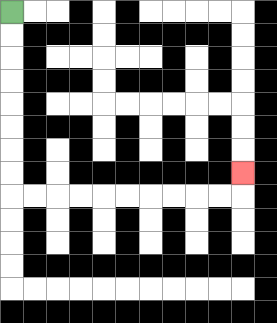{'start': '[0, 0]', 'end': '[10, 7]', 'path_directions': 'D,D,D,D,D,D,D,D,R,R,R,R,R,R,R,R,R,R,U', 'path_coordinates': '[[0, 0], [0, 1], [0, 2], [0, 3], [0, 4], [0, 5], [0, 6], [0, 7], [0, 8], [1, 8], [2, 8], [3, 8], [4, 8], [5, 8], [6, 8], [7, 8], [8, 8], [9, 8], [10, 8], [10, 7]]'}